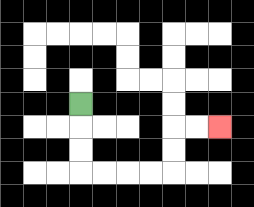{'start': '[3, 4]', 'end': '[9, 5]', 'path_directions': 'D,D,D,R,R,R,R,U,U,R,R', 'path_coordinates': '[[3, 4], [3, 5], [3, 6], [3, 7], [4, 7], [5, 7], [6, 7], [7, 7], [7, 6], [7, 5], [8, 5], [9, 5]]'}